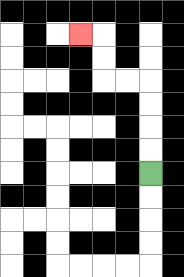{'start': '[6, 7]', 'end': '[3, 1]', 'path_directions': 'U,U,U,U,L,L,U,U,L', 'path_coordinates': '[[6, 7], [6, 6], [6, 5], [6, 4], [6, 3], [5, 3], [4, 3], [4, 2], [4, 1], [3, 1]]'}